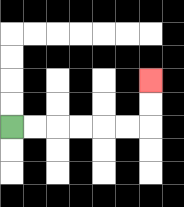{'start': '[0, 5]', 'end': '[6, 3]', 'path_directions': 'R,R,R,R,R,R,U,U', 'path_coordinates': '[[0, 5], [1, 5], [2, 5], [3, 5], [4, 5], [5, 5], [6, 5], [6, 4], [6, 3]]'}